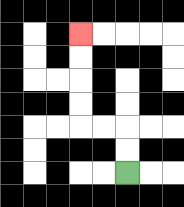{'start': '[5, 7]', 'end': '[3, 1]', 'path_directions': 'U,U,L,L,U,U,U,U', 'path_coordinates': '[[5, 7], [5, 6], [5, 5], [4, 5], [3, 5], [3, 4], [3, 3], [3, 2], [3, 1]]'}